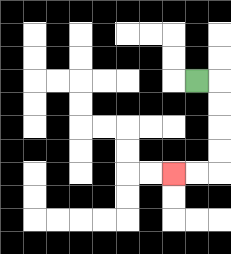{'start': '[8, 3]', 'end': '[7, 7]', 'path_directions': 'R,D,D,D,D,L,L', 'path_coordinates': '[[8, 3], [9, 3], [9, 4], [9, 5], [9, 6], [9, 7], [8, 7], [7, 7]]'}